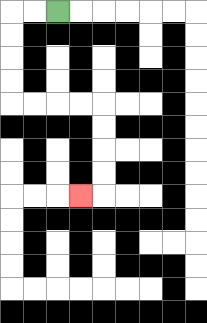{'start': '[2, 0]', 'end': '[3, 8]', 'path_directions': 'L,L,D,D,D,D,R,R,R,R,D,D,D,D,L', 'path_coordinates': '[[2, 0], [1, 0], [0, 0], [0, 1], [0, 2], [0, 3], [0, 4], [1, 4], [2, 4], [3, 4], [4, 4], [4, 5], [4, 6], [4, 7], [4, 8], [3, 8]]'}